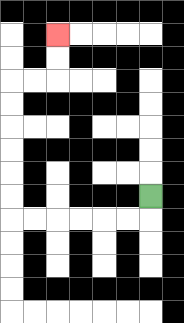{'start': '[6, 8]', 'end': '[2, 1]', 'path_directions': 'D,L,L,L,L,L,L,U,U,U,U,U,U,R,R,U,U', 'path_coordinates': '[[6, 8], [6, 9], [5, 9], [4, 9], [3, 9], [2, 9], [1, 9], [0, 9], [0, 8], [0, 7], [0, 6], [0, 5], [0, 4], [0, 3], [1, 3], [2, 3], [2, 2], [2, 1]]'}